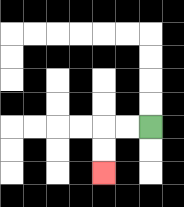{'start': '[6, 5]', 'end': '[4, 7]', 'path_directions': 'L,L,D,D', 'path_coordinates': '[[6, 5], [5, 5], [4, 5], [4, 6], [4, 7]]'}